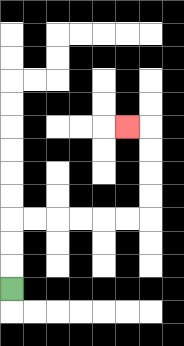{'start': '[0, 12]', 'end': '[5, 5]', 'path_directions': 'U,U,U,R,R,R,R,R,R,U,U,U,U,L', 'path_coordinates': '[[0, 12], [0, 11], [0, 10], [0, 9], [1, 9], [2, 9], [3, 9], [4, 9], [5, 9], [6, 9], [6, 8], [6, 7], [6, 6], [6, 5], [5, 5]]'}